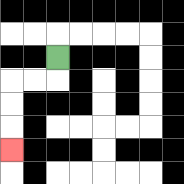{'start': '[2, 2]', 'end': '[0, 6]', 'path_directions': 'D,L,L,D,D,D', 'path_coordinates': '[[2, 2], [2, 3], [1, 3], [0, 3], [0, 4], [0, 5], [0, 6]]'}